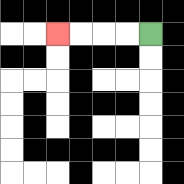{'start': '[6, 1]', 'end': '[2, 1]', 'path_directions': 'L,L,L,L', 'path_coordinates': '[[6, 1], [5, 1], [4, 1], [3, 1], [2, 1]]'}